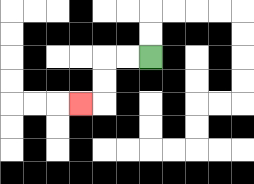{'start': '[6, 2]', 'end': '[3, 4]', 'path_directions': 'L,L,D,D,L', 'path_coordinates': '[[6, 2], [5, 2], [4, 2], [4, 3], [4, 4], [3, 4]]'}